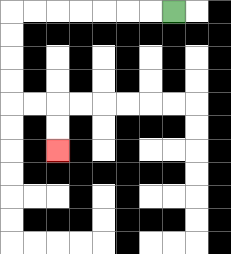{'start': '[7, 0]', 'end': '[2, 6]', 'path_directions': 'L,L,L,L,L,L,L,D,D,D,D,R,R,D,D', 'path_coordinates': '[[7, 0], [6, 0], [5, 0], [4, 0], [3, 0], [2, 0], [1, 0], [0, 0], [0, 1], [0, 2], [0, 3], [0, 4], [1, 4], [2, 4], [2, 5], [2, 6]]'}